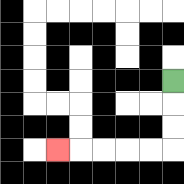{'start': '[7, 3]', 'end': '[2, 6]', 'path_directions': 'D,D,D,L,L,L,L,L', 'path_coordinates': '[[7, 3], [7, 4], [7, 5], [7, 6], [6, 6], [5, 6], [4, 6], [3, 6], [2, 6]]'}